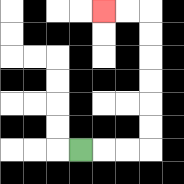{'start': '[3, 6]', 'end': '[4, 0]', 'path_directions': 'R,R,R,U,U,U,U,U,U,L,L', 'path_coordinates': '[[3, 6], [4, 6], [5, 6], [6, 6], [6, 5], [6, 4], [6, 3], [6, 2], [6, 1], [6, 0], [5, 0], [4, 0]]'}